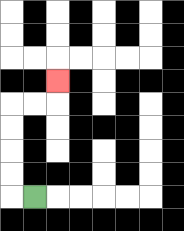{'start': '[1, 8]', 'end': '[2, 3]', 'path_directions': 'L,U,U,U,U,R,R,U', 'path_coordinates': '[[1, 8], [0, 8], [0, 7], [0, 6], [0, 5], [0, 4], [1, 4], [2, 4], [2, 3]]'}